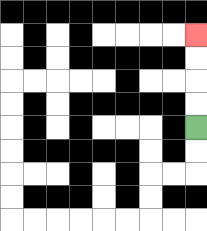{'start': '[8, 5]', 'end': '[8, 1]', 'path_directions': 'U,U,U,U', 'path_coordinates': '[[8, 5], [8, 4], [8, 3], [8, 2], [8, 1]]'}